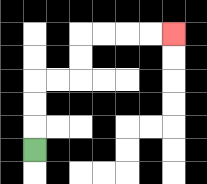{'start': '[1, 6]', 'end': '[7, 1]', 'path_directions': 'U,U,U,R,R,U,U,R,R,R,R', 'path_coordinates': '[[1, 6], [1, 5], [1, 4], [1, 3], [2, 3], [3, 3], [3, 2], [3, 1], [4, 1], [5, 1], [6, 1], [7, 1]]'}